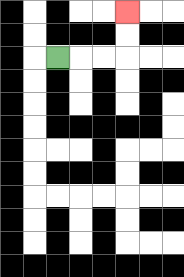{'start': '[2, 2]', 'end': '[5, 0]', 'path_directions': 'R,R,R,U,U', 'path_coordinates': '[[2, 2], [3, 2], [4, 2], [5, 2], [5, 1], [5, 0]]'}